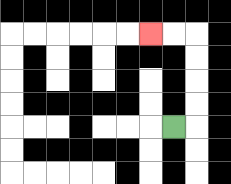{'start': '[7, 5]', 'end': '[6, 1]', 'path_directions': 'R,U,U,U,U,L,L', 'path_coordinates': '[[7, 5], [8, 5], [8, 4], [8, 3], [8, 2], [8, 1], [7, 1], [6, 1]]'}